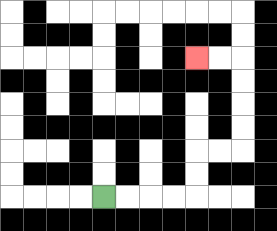{'start': '[4, 8]', 'end': '[8, 2]', 'path_directions': 'R,R,R,R,U,U,R,R,U,U,U,U,L,L', 'path_coordinates': '[[4, 8], [5, 8], [6, 8], [7, 8], [8, 8], [8, 7], [8, 6], [9, 6], [10, 6], [10, 5], [10, 4], [10, 3], [10, 2], [9, 2], [8, 2]]'}